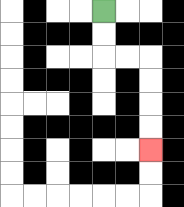{'start': '[4, 0]', 'end': '[6, 6]', 'path_directions': 'D,D,R,R,D,D,D,D', 'path_coordinates': '[[4, 0], [4, 1], [4, 2], [5, 2], [6, 2], [6, 3], [6, 4], [6, 5], [6, 6]]'}